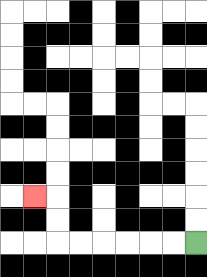{'start': '[8, 10]', 'end': '[1, 8]', 'path_directions': 'L,L,L,L,L,L,U,U,L', 'path_coordinates': '[[8, 10], [7, 10], [6, 10], [5, 10], [4, 10], [3, 10], [2, 10], [2, 9], [2, 8], [1, 8]]'}